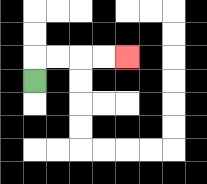{'start': '[1, 3]', 'end': '[5, 2]', 'path_directions': 'U,R,R,R,R', 'path_coordinates': '[[1, 3], [1, 2], [2, 2], [3, 2], [4, 2], [5, 2]]'}